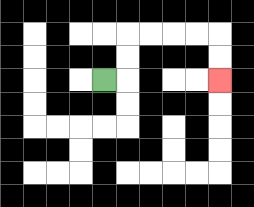{'start': '[4, 3]', 'end': '[9, 3]', 'path_directions': 'R,U,U,R,R,R,R,D,D', 'path_coordinates': '[[4, 3], [5, 3], [5, 2], [5, 1], [6, 1], [7, 1], [8, 1], [9, 1], [9, 2], [9, 3]]'}